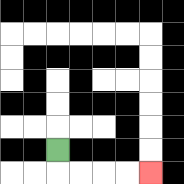{'start': '[2, 6]', 'end': '[6, 7]', 'path_directions': 'D,R,R,R,R', 'path_coordinates': '[[2, 6], [2, 7], [3, 7], [4, 7], [5, 7], [6, 7]]'}